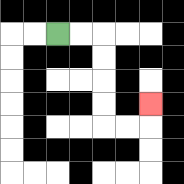{'start': '[2, 1]', 'end': '[6, 4]', 'path_directions': 'R,R,D,D,D,D,R,R,U', 'path_coordinates': '[[2, 1], [3, 1], [4, 1], [4, 2], [4, 3], [4, 4], [4, 5], [5, 5], [6, 5], [6, 4]]'}